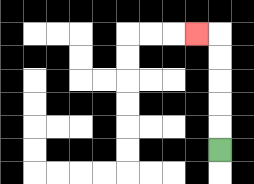{'start': '[9, 6]', 'end': '[8, 1]', 'path_directions': 'U,U,U,U,U,L', 'path_coordinates': '[[9, 6], [9, 5], [9, 4], [9, 3], [9, 2], [9, 1], [8, 1]]'}